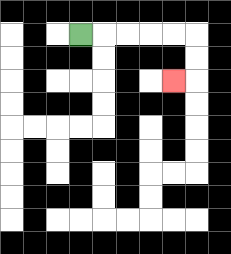{'start': '[3, 1]', 'end': '[7, 3]', 'path_directions': 'R,R,R,R,R,D,D,L', 'path_coordinates': '[[3, 1], [4, 1], [5, 1], [6, 1], [7, 1], [8, 1], [8, 2], [8, 3], [7, 3]]'}